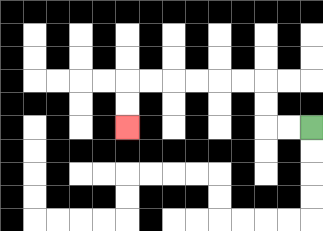{'start': '[13, 5]', 'end': '[5, 5]', 'path_directions': 'L,L,U,U,L,L,L,L,L,L,D,D', 'path_coordinates': '[[13, 5], [12, 5], [11, 5], [11, 4], [11, 3], [10, 3], [9, 3], [8, 3], [7, 3], [6, 3], [5, 3], [5, 4], [5, 5]]'}